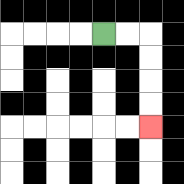{'start': '[4, 1]', 'end': '[6, 5]', 'path_directions': 'R,R,D,D,D,D', 'path_coordinates': '[[4, 1], [5, 1], [6, 1], [6, 2], [6, 3], [6, 4], [6, 5]]'}